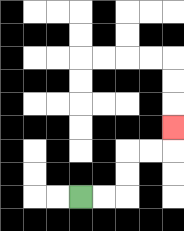{'start': '[3, 8]', 'end': '[7, 5]', 'path_directions': 'R,R,U,U,R,R,U', 'path_coordinates': '[[3, 8], [4, 8], [5, 8], [5, 7], [5, 6], [6, 6], [7, 6], [7, 5]]'}